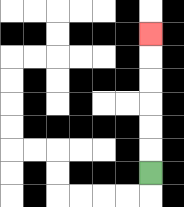{'start': '[6, 7]', 'end': '[6, 1]', 'path_directions': 'U,U,U,U,U,U', 'path_coordinates': '[[6, 7], [6, 6], [6, 5], [6, 4], [6, 3], [6, 2], [6, 1]]'}